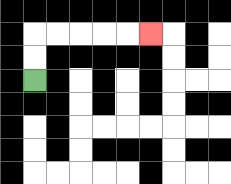{'start': '[1, 3]', 'end': '[6, 1]', 'path_directions': 'U,U,R,R,R,R,R', 'path_coordinates': '[[1, 3], [1, 2], [1, 1], [2, 1], [3, 1], [4, 1], [5, 1], [6, 1]]'}